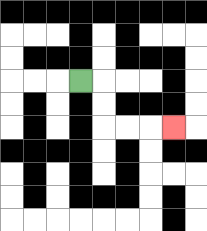{'start': '[3, 3]', 'end': '[7, 5]', 'path_directions': 'R,D,D,R,R,R', 'path_coordinates': '[[3, 3], [4, 3], [4, 4], [4, 5], [5, 5], [6, 5], [7, 5]]'}